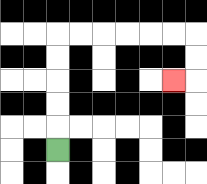{'start': '[2, 6]', 'end': '[7, 3]', 'path_directions': 'U,U,U,U,U,R,R,R,R,R,R,D,D,L', 'path_coordinates': '[[2, 6], [2, 5], [2, 4], [2, 3], [2, 2], [2, 1], [3, 1], [4, 1], [5, 1], [6, 1], [7, 1], [8, 1], [8, 2], [8, 3], [7, 3]]'}